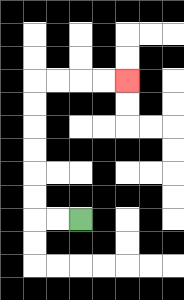{'start': '[3, 9]', 'end': '[5, 3]', 'path_directions': 'L,L,U,U,U,U,U,U,R,R,R,R', 'path_coordinates': '[[3, 9], [2, 9], [1, 9], [1, 8], [1, 7], [1, 6], [1, 5], [1, 4], [1, 3], [2, 3], [3, 3], [4, 3], [5, 3]]'}